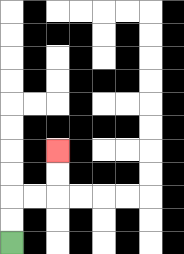{'start': '[0, 10]', 'end': '[2, 6]', 'path_directions': 'U,U,R,R,U,U', 'path_coordinates': '[[0, 10], [0, 9], [0, 8], [1, 8], [2, 8], [2, 7], [2, 6]]'}